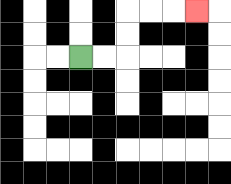{'start': '[3, 2]', 'end': '[8, 0]', 'path_directions': 'R,R,U,U,R,R,R', 'path_coordinates': '[[3, 2], [4, 2], [5, 2], [5, 1], [5, 0], [6, 0], [7, 0], [8, 0]]'}